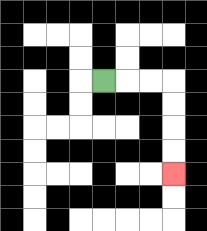{'start': '[4, 3]', 'end': '[7, 7]', 'path_directions': 'R,R,R,D,D,D,D', 'path_coordinates': '[[4, 3], [5, 3], [6, 3], [7, 3], [7, 4], [7, 5], [7, 6], [7, 7]]'}